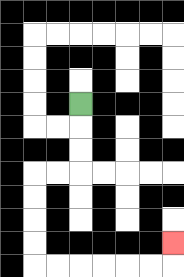{'start': '[3, 4]', 'end': '[7, 10]', 'path_directions': 'D,D,D,L,L,D,D,D,D,R,R,R,R,R,R,U', 'path_coordinates': '[[3, 4], [3, 5], [3, 6], [3, 7], [2, 7], [1, 7], [1, 8], [1, 9], [1, 10], [1, 11], [2, 11], [3, 11], [4, 11], [5, 11], [6, 11], [7, 11], [7, 10]]'}